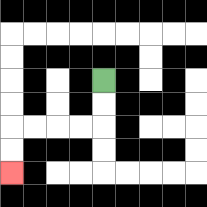{'start': '[4, 3]', 'end': '[0, 7]', 'path_directions': 'D,D,L,L,L,L,D,D', 'path_coordinates': '[[4, 3], [4, 4], [4, 5], [3, 5], [2, 5], [1, 5], [0, 5], [0, 6], [0, 7]]'}